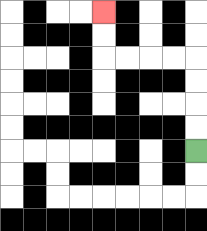{'start': '[8, 6]', 'end': '[4, 0]', 'path_directions': 'U,U,U,U,L,L,L,L,U,U', 'path_coordinates': '[[8, 6], [8, 5], [8, 4], [8, 3], [8, 2], [7, 2], [6, 2], [5, 2], [4, 2], [4, 1], [4, 0]]'}